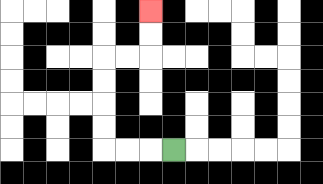{'start': '[7, 6]', 'end': '[6, 0]', 'path_directions': 'L,L,L,U,U,U,U,R,R,U,U', 'path_coordinates': '[[7, 6], [6, 6], [5, 6], [4, 6], [4, 5], [4, 4], [4, 3], [4, 2], [5, 2], [6, 2], [6, 1], [6, 0]]'}